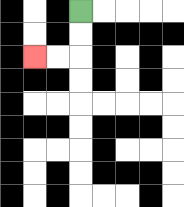{'start': '[3, 0]', 'end': '[1, 2]', 'path_directions': 'D,D,L,L', 'path_coordinates': '[[3, 0], [3, 1], [3, 2], [2, 2], [1, 2]]'}